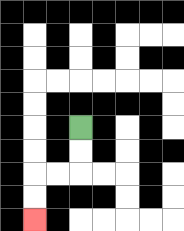{'start': '[3, 5]', 'end': '[1, 9]', 'path_directions': 'D,D,L,L,D,D', 'path_coordinates': '[[3, 5], [3, 6], [3, 7], [2, 7], [1, 7], [1, 8], [1, 9]]'}